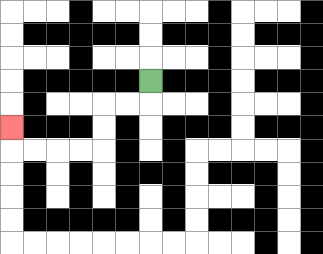{'start': '[6, 3]', 'end': '[0, 5]', 'path_directions': 'D,L,L,D,D,L,L,L,L,U', 'path_coordinates': '[[6, 3], [6, 4], [5, 4], [4, 4], [4, 5], [4, 6], [3, 6], [2, 6], [1, 6], [0, 6], [0, 5]]'}